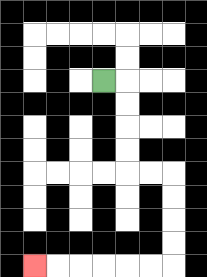{'start': '[4, 3]', 'end': '[1, 11]', 'path_directions': 'R,D,D,D,D,R,R,D,D,D,D,L,L,L,L,L,L', 'path_coordinates': '[[4, 3], [5, 3], [5, 4], [5, 5], [5, 6], [5, 7], [6, 7], [7, 7], [7, 8], [7, 9], [7, 10], [7, 11], [6, 11], [5, 11], [4, 11], [3, 11], [2, 11], [1, 11]]'}